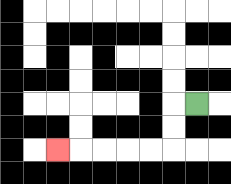{'start': '[8, 4]', 'end': '[2, 6]', 'path_directions': 'L,D,D,L,L,L,L,L', 'path_coordinates': '[[8, 4], [7, 4], [7, 5], [7, 6], [6, 6], [5, 6], [4, 6], [3, 6], [2, 6]]'}